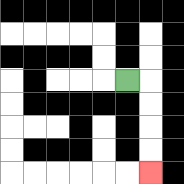{'start': '[5, 3]', 'end': '[6, 7]', 'path_directions': 'R,D,D,D,D', 'path_coordinates': '[[5, 3], [6, 3], [6, 4], [6, 5], [6, 6], [6, 7]]'}